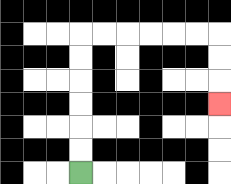{'start': '[3, 7]', 'end': '[9, 4]', 'path_directions': 'U,U,U,U,U,U,R,R,R,R,R,R,D,D,D', 'path_coordinates': '[[3, 7], [3, 6], [3, 5], [3, 4], [3, 3], [3, 2], [3, 1], [4, 1], [5, 1], [6, 1], [7, 1], [8, 1], [9, 1], [9, 2], [9, 3], [9, 4]]'}